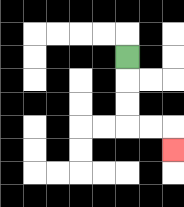{'start': '[5, 2]', 'end': '[7, 6]', 'path_directions': 'D,D,D,R,R,D', 'path_coordinates': '[[5, 2], [5, 3], [5, 4], [5, 5], [6, 5], [7, 5], [7, 6]]'}